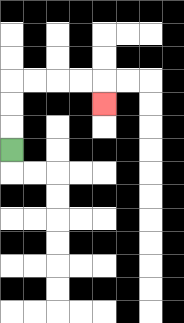{'start': '[0, 6]', 'end': '[4, 4]', 'path_directions': 'U,U,U,R,R,R,R,D', 'path_coordinates': '[[0, 6], [0, 5], [0, 4], [0, 3], [1, 3], [2, 3], [3, 3], [4, 3], [4, 4]]'}